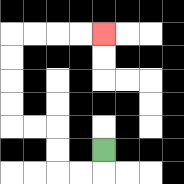{'start': '[4, 6]', 'end': '[4, 1]', 'path_directions': 'D,L,L,U,U,L,L,U,U,U,U,R,R,R,R', 'path_coordinates': '[[4, 6], [4, 7], [3, 7], [2, 7], [2, 6], [2, 5], [1, 5], [0, 5], [0, 4], [0, 3], [0, 2], [0, 1], [1, 1], [2, 1], [3, 1], [4, 1]]'}